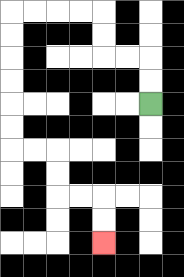{'start': '[6, 4]', 'end': '[4, 10]', 'path_directions': 'U,U,L,L,U,U,L,L,L,L,D,D,D,D,D,D,R,R,D,D,R,R,D,D', 'path_coordinates': '[[6, 4], [6, 3], [6, 2], [5, 2], [4, 2], [4, 1], [4, 0], [3, 0], [2, 0], [1, 0], [0, 0], [0, 1], [0, 2], [0, 3], [0, 4], [0, 5], [0, 6], [1, 6], [2, 6], [2, 7], [2, 8], [3, 8], [4, 8], [4, 9], [4, 10]]'}